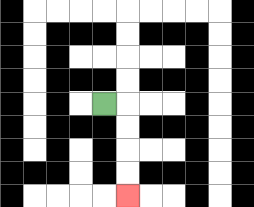{'start': '[4, 4]', 'end': '[5, 8]', 'path_directions': 'R,D,D,D,D', 'path_coordinates': '[[4, 4], [5, 4], [5, 5], [5, 6], [5, 7], [5, 8]]'}